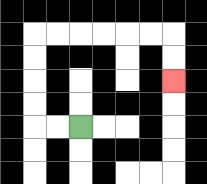{'start': '[3, 5]', 'end': '[7, 3]', 'path_directions': 'L,L,U,U,U,U,R,R,R,R,R,R,D,D', 'path_coordinates': '[[3, 5], [2, 5], [1, 5], [1, 4], [1, 3], [1, 2], [1, 1], [2, 1], [3, 1], [4, 1], [5, 1], [6, 1], [7, 1], [7, 2], [7, 3]]'}